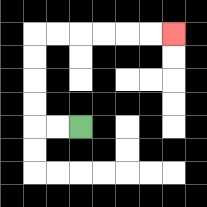{'start': '[3, 5]', 'end': '[7, 1]', 'path_directions': 'L,L,U,U,U,U,R,R,R,R,R,R', 'path_coordinates': '[[3, 5], [2, 5], [1, 5], [1, 4], [1, 3], [1, 2], [1, 1], [2, 1], [3, 1], [4, 1], [5, 1], [6, 1], [7, 1]]'}